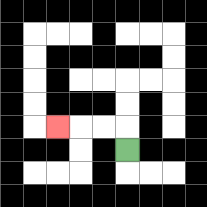{'start': '[5, 6]', 'end': '[2, 5]', 'path_directions': 'U,L,L,L', 'path_coordinates': '[[5, 6], [5, 5], [4, 5], [3, 5], [2, 5]]'}